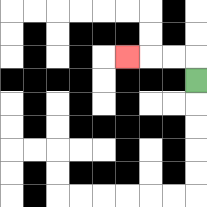{'start': '[8, 3]', 'end': '[5, 2]', 'path_directions': 'U,L,L,L', 'path_coordinates': '[[8, 3], [8, 2], [7, 2], [6, 2], [5, 2]]'}